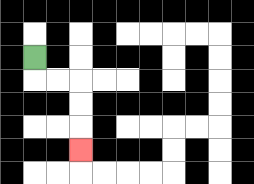{'start': '[1, 2]', 'end': '[3, 6]', 'path_directions': 'D,R,R,D,D,D', 'path_coordinates': '[[1, 2], [1, 3], [2, 3], [3, 3], [3, 4], [3, 5], [3, 6]]'}